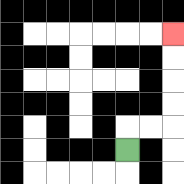{'start': '[5, 6]', 'end': '[7, 1]', 'path_directions': 'U,R,R,U,U,U,U', 'path_coordinates': '[[5, 6], [5, 5], [6, 5], [7, 5], [7, 4], [7, 3], [7, 2], [7, 1]]'}